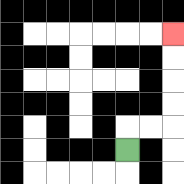{'start': '[5, 6]', 'end': '[7, 1]', 'path_directions': 'U,R,R,U,U,U,U', 'path_coordinates': '[[5, 6], [5, 5], [6, 5], [7, 5], [7, 4], [7, 3], [7, 2], [7, 1]]'}